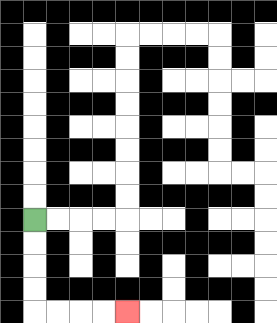{'start': '[1, 9]', 'end': '[5, 13]', 'path_directions': 'D,D,D,D,R,R,R,R', 'path_coordinates': '[[1, 9], [1, 10], [1, 11], [1, 12], [1, 13], [2, 13], [3, 13], [4, 13], [5, 13]]'}